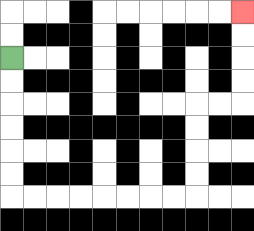{'start': '[0, 2]', 'end': '[10, 0]', 'path_directions': 'D,D,D,D,D,D,R,R,R,R,R,R,R,R,U,U,U,U,R,R,U,U,U,U', 'path_coordinates': '[[0, 2], [0, 3], [0, 4], [0, 5], [0, 6], [0, 7], [0, 8], [1, 8], [2, 8], [3, 8], [4, 8], [5, 8], [6, 8], [7, 8], [8, 8], [8, 7], [8, 6], [8, 5], [8, 4], [9, 4], [10, 4], [10, 3], [10, 2], [10, 1], [10, 0]]'}